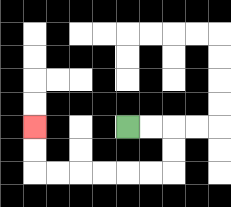{'start': '[5, 5]', 'end': '[1, 5]', 'path_directions': 'R,R,D,D,L,L,L,L,L,L,U,U', 'path_coordinates': '[[5, 5], [6, 5], [7, 5], [7, 6], [7, 7], [6, 7], [5, 7], [4, 7], [3, 7], [2, 7], [1, 7], [1, 6], [1, 5]]'}